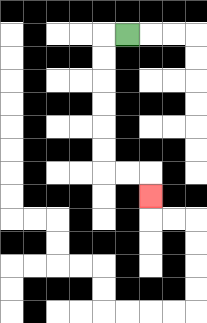{'start': '[5, 1]', 'end': '[6, 8]', 'path_directions': 'L,D,D,D,D,D,D,R,R,D', 'path_coordinates': '[[5, 1], [4, 1], [4, 2], [4, 3], [4, 4], [4, 5], [4, 6], [4, 7], [5, 7], [6, 7], [6, 8]]'}